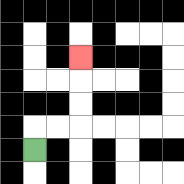{'start': '[1, 6]', 'end': '[3, 2]', 'path_directions': 'U,R,R,U,U,U', 'path_coordinates': '[[1, 6], [1, 5], [2, 5], [3, 5], [3, 4], [3, 3], [3, 2]]'}